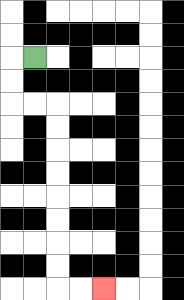{'start': '[1, 2]', 'end': '[4, 12]', 'path_directions': 'L,D,D,R,R,D,D,D,D,D,D,D,D,R,R', 'path_coordinates': '[[1, 2], [0, 2], [0, 3], [0, 4], [1, 4], [2, 4], [2, 5], [2, 6], [2, 7], [2, 8], [2, 9], [2, 10], [2, 11], [2, 12], [3, 12], [4, 12]]'}